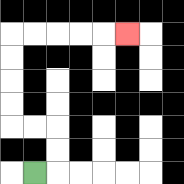{'start': '[1, 7]', 'end': '[5, 1]', 'path_directions': 'R,U,U,L,L,U,U,U,U,R,R,R,R,R', 'path_coordinates': '[[1, 7], [2, 7], [2, 6], [2, 5], [1, 5], [0, 5], [0, 4], [0, 3], [0, 2], [0, 1], [1, 1], [2, 1], [3, 1], [4, 1], [5, 1]]'}